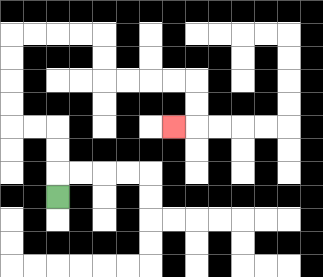{'start': '[2, 8]', 'end': '[7, 5]', 'path_directions': 'U,U,U,L,L,U,U,U,U,R,R,R,R,D,D,R,R,R,R,D,D,L', 'path_coordinates': '[[2, 8], [2, 7], [2, 6], [2, 5], [1, 5], [0, 5], [0, 4], [0, 3], [0, 2], [0, 1], [1, 1], [2, 1], [3, 1], [4, 1], [4, 2], [4, 3], [5, 3], [6, 3], [7, 3], [8, 3], [8, 4], [8, 5], [7, 5]]'}